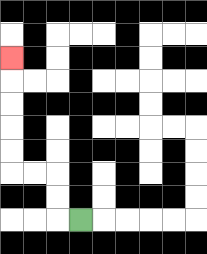{'start': '[3, 9]', 'end': '[0, 2]', 'path_directions': 'L,U,U,L,L,U,U,U,U,U', 'path_coordinates': '[[3, 9], [2, 9], [2, 8], [2, 7], [1, 7], [0, 7], [0, 6], [0, 5], [0, 4], [0, 3], [0, 2]]'}